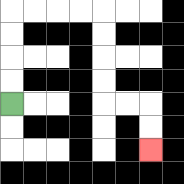{'start': '[0, 4]', 'end': '[6, 6]', 'path_directions': 'U,U,U,U,R,R,R,R,D,D,D,D,R,R,D,D', 'path_coordinates': '[[0, 4], [0, 3], [0, 2], [0, 1], [0, 0], [1, 0], [2, 0], [3, 0], [4, 0], [4, 1], [4, 2], [4, 3], [4, 4], [5, 4], [6, 4], [6, 5], [6, 6]]'}